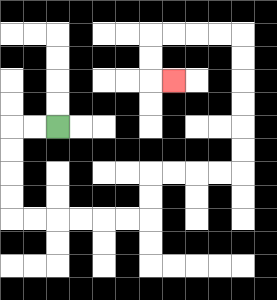{'start': '[2, 5]', 'end': '[7, 3]', 'path_directions': 'L,L,D,D,D,D,R,R,R,R,R,R,U,U,R,R,R,R,U,U,U,U,U,U,L,L,L,L,D,D,R', 'path_coordinates': '[[2, 5], [1, 5], [0, 5], [0, 6], [0, 7], [0, 8], [0, 9], [1, 9], [2, 9], [3, 9], [4, 9], [5, 9], [6, 9], [6, 8], [6, 7], [7, 7], [8, 7], [9, 7], [10, 7], [10, 6], [10, 5], [10, 4], [10, 3], [10, 2], [10, 1], [9, 1], [8, 1], [7, 1], [6, 1], [6, 2], [6, 3], [7, 3]]'}